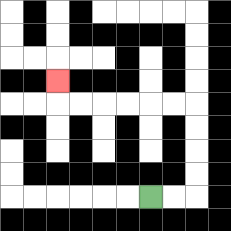{'start': '[6, 8]', 'end': '[2, 3]', 'path_directions': 'R,R,U,U,U,U,L,L,L,L,L,L,U', 'path_coordinates': '[[6, 8], [7, 8], [8, 8], [8, 7], [8, 6], [8, 5], [8, 4], [7, 4], [6, 4], [5, 4], [4, 4], [3, 4], [2, 4], [2, 3]]'}